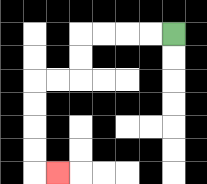{'start': '[7, 1]', 'end': '[2, 7]', 'path_directions': 'L,L,L,L,D,D,L,L,D,D,D,D,R', 'path_coordinates': '[[7, 1], [6, 1], [5, 1], [4, 1], [3, 1], [3, 2], [3, 3], [2, 3], [1, 3], [1, 4], [1, 5], [1, 6], [1, 7], [2, 7]]'}